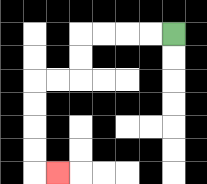{'start': '[7, 1]', 'end': '[2, 7]', 'path_directions': 'L,L,L,L,D,D,L,L,D,D,D,D,R', 'path_coordinates': '[[7, 1], [6, 1], [5, 1], [4, 1], [3, 1], [3, 2], [3, 3], [2, 3], [1, 3], [1, 4], [1, 5], [1, 6], [1, 7], [2, 7]]'}